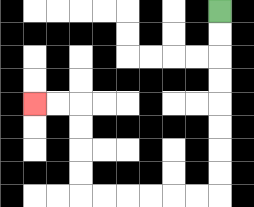{'start': '[9, 0]', 'end': '[1, 4]', 'path_directions': 'D,D,D,D,D,D,D,D,L,L,L,L,L,L,U,U,U,U,L,L', 'path_coordinates': '[[9, 0], [9, 1], [9, 2], [9, 3], [9, 4], [9, 5], [9, 6], [9, 7], [9, 8], [8, 8], [7, 8], [6, 8], [5, 8], [4, 8], [3, 8], [3, 7], [3, 6], [3, 5], [3, 4], [2, 4], [1, 4]]'}